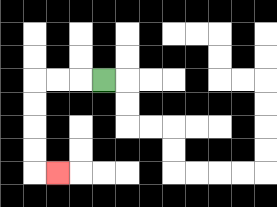{'start': '[4, 3]', 'end': '[2, 7]', 'path_directions': 'L,L,L,D,D,D,D,R', 'path_coordinates': '[[4, 3], [3, 3], [2, 3], [1, 3], [1, 4], [1, 5], [1, 6], [1, 7], [2, 7]]'}